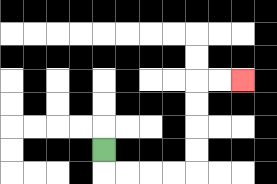{'start': '[4, 6]', 'end': '[10, 3]', 'path_directions': 'D,R,R,R,R,U,U,U,U,R,R', 'path_coordinates': '[[4, 6], [4, 7], [5, 7], [6, 7], [7, 7], [8, 7], [8, 6], [8, 5], [8, 4], [8, 3], [9, 3], [10, 3]]'}